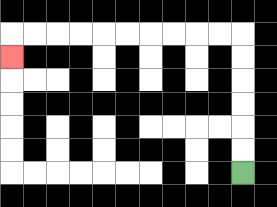{'start': '[10, 7]', 'end': '[0, 2]', 'path_directions': 'U,U,U,U,U,U,L,L,L,L,L,L,L,L,L,L,D', 'path_coordinates': '[[10, 7], [10, 6], [10, 5], [10, 4], [10, 3], [10, 2], [10, 1], [9, 1], [8, 1], [7, 1], [6, 1], [5, 1], [4, 1], [3, 1], [2, 1], [1, 1], [0, 1], [0, 2]]'}